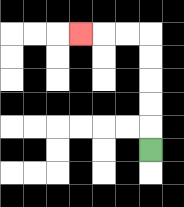{'start': '[6, 6]', 'end': '[3, 1]', 'path_directions': 'U,U,U,U,U,L,L,L', 'path_coordinates': '[[6, 6], [6, 5], [6, 4], [6, 3], [6, 2], [6, 1], [5, 1], [4, 1], [3, 1]]'}